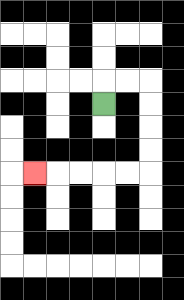{'start': '[4, 4]', 'end': '[1, 7]', 'path_directions': 'U,R,R,D,D,D,D,L,L,L,L,L', 'path_coordinates': '[[4, 4], [4, 3], [5, 3], [6, 3], [6, 4], [6, 5], [6, 6], [6, 7], [5, 7], [4, 7], [3, 7], [2, 7], [1, 7]]'}